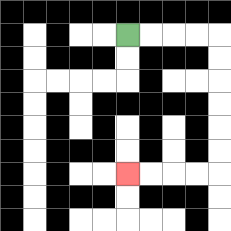{'start': '[5, 1]', 'end': '[5, 7]', 'path_directions': 'R,R,R,R,D,D,D,D,D,D,L,L,L,L', 'path_coordinates': '[[5, 1], [6, 1], [7, 1], [8, 1], [9, 1], [9, 2], [9, 3], [9, 4], [9, 5], [9, 6], [9, 7], [8, 7], [7, 7], [6, 7], [5, 7]]'}